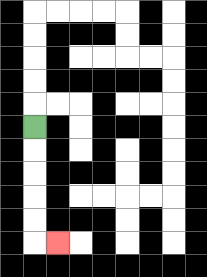{'start': '[1, 5]', 'end': '[2, 10]', 'path_directions': 'D,D,D,D,D,R', 'path_coordinates': '[[1, 5], [1, 6], [1, 7], [1, 8], [1, 9], [1, 10], [2, 10]]'}